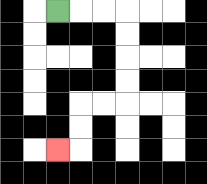{'start': '[2, 0]', 'end': '[2, 6]', 'path_directions': 'R,R,R,D,D,D,D,L,L,D,D,L', 'path_coordinates': '[[2, 0], [3, 0], [4, 0], [5, 0], [5, 1], [5, 2], [5, 3], [5, 4], [4, 4], [3, 4], [3, 5], [3, 6], [2, 6]]'}